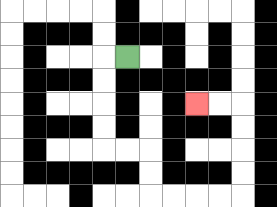{'start': '[5, 2]', 'end': '[8, 4]', 'path_directions': 'L,D,D,D,D,R,R,D,D,R,R,R,R,U,U,U,U,L,L', 'path_coordinates': '[[5, 2], [4, 2], [4, 3], [4, 4], [4, 5], [4, 6], [5, 6], [6, 6], [6, 7], [6, 8], [7, 8], [8, 8], [9, 8], [10, 8], [10, 7], [10, 6], [10, 5], [10, 4], [9, 4], [8, 4]]'}